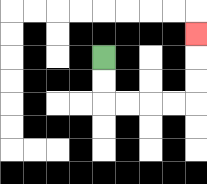{'start': '[4, 2]', 'end': '[8, 1]', 'path_directions': 'D,D,R,R,R,R,U,U,U', 'path_coordinates': '[[4, 2], [4, 3], [4, 4], [5, 4], [6, 4], [7, 4], [8, 4], [8, 3], [8, 2], [8, 1]]'}